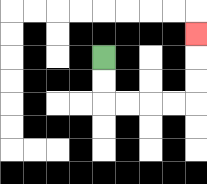{'start': '[4, 2]', 'end': '[8, 1]', 'path_directions': 'D,D,R,R,R,R,U,U,U', 'path_coordinates': '[[4, 2], [4, 3], [4, 4], [5, 4], [6, 4], [7, 4], [8, 4], [8, 3], [8, 2], [8, 1]]'}